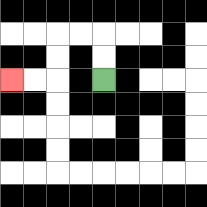{'start': '[4, 3]', 'end': '[0, 3]', 'path_directions': 'U,U,L,L,D,D,L,L', 'path_coordinates': '[[4, 3], [4, 2], [4, 1], [3, 1], [2, 1], [2, 2], [2, 3], [1, 3], [0, 3]]'}